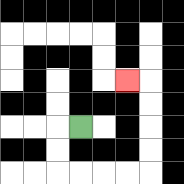{'start': '[3, 5]', 'end': '[5, 3]', 'path_directions': 'L,D,D,R,R,R,R,U,U,U,U,L', 'path_coordinates': '[[3, 5], [2, 5], [2, 6], [2, 7], [3, 7], [4, 7], [5, 7], [6, 7], [6, 6], [6, 5], [6, 4], [6, 3], [5, 3]]'}